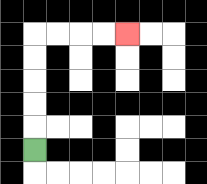{'start': '[1, 6]', 'end': '[5, 1]', 'path_directions': 'U,U,U,U,U,R,R,R,R', 'path_coordinates': '[[1, 6], [1, 5], [1, 4], [1, 3], [1, 2], [1, 1], [2, 1], [3, 1], [4, 1], [5, 1]]'}